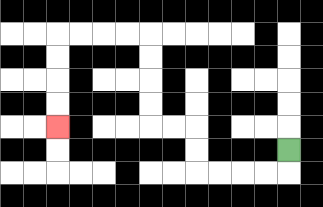{'start': '[12, 6]', 'end': '[2, 5]', 'path_directions': 'D,L,L,L,L,U,U,L,L,U,U,U,U,L,L,L,L,D,D,D,D', 'path_coordinates': '[[12, 6], [12, 7], [11, 7], [10, 7], [9, 7], [8, 7], [8, 6], [8, 5], [7, 5], [6, 5], [6, 4], [6, 3], [6, 2], [6, 1], [5, 1], [4, 1], [3, 1], [2, 1], [2, 2], [2, 3], [2, 4], [2, 5]]'}